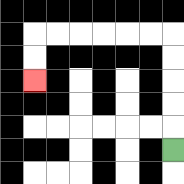{'start': '[7, 6]', 'end': '[1, 3]', 'path_directions': 'U,U,U,U,U,L,L,L,L,L,L,D,D', 'path_coordinates': '[[7, 6], [7, 5], [7, 4], [7, 3], [7, 2], [7, 1], [6, 1], [5, 1], [4, 1], [3, 1], [2, 1], [1, 1], [1, 2], [1, 3]]'}